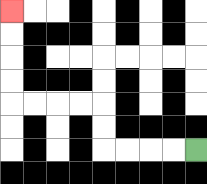{'start': '[8, 6]', 'end': '[0, 0]', 'path_directions': 'L,L,L,L,U,U,L,L,L,L,U,U,U,U', 'path_coordinates': '[[8, 6], [7, 6], [6, 6], [5, 6], [4, 6], [4, 5], [4, 4], [3, 4], [2, 4], [1, 4], [0, 4], [0, 3], [0, 2], [0, 1], [0, 0]]'}